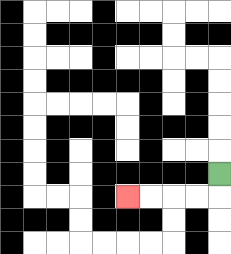{'start': '[9, 7]', 'end': '[5, 8]', 'path_directions': 'D,L,L,L,L', 'path_coordinates': '[[9, 7], [9, 8], [8, 8], [7, 8], [6, 8], [5, 8]]'}